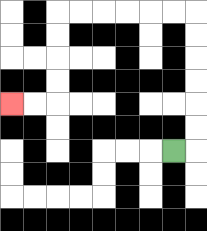{'start': '[7, 6]', 'end': '[0, 4]', 'path_directions': 'R,U,U,U,U,U,U,L,L,L,L,L,L,D,D,D,D,L,L', 'path_coordinates': '[[7, 6], [8, 6], [8, 5], [8, 4], [8, 3], [8, 2], [8, 1], [8, 0], [7, 0], [6, 0], [5, 0], [4, 0], [3, 0], [2, 0], [2, 1], [2, 2], [2, 3], [2, 4], [1, 4], [0, 4]]'}